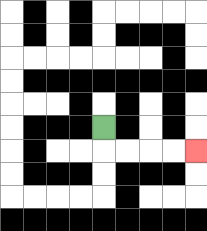{'start': '[4, 5]', 'end': '[8, 6]', 'path_directions': 'D,R,R,R,R', 'path_coordinates': '[[4, 5], [4, 6], [5, 6], [6, 6], [7, 6], [8, 6]]'}